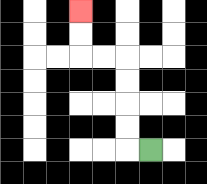{'start': '[6, 6]', 'end': '[3, 0]', 'path_directions': 'L,U,U,U,U,L,L,U,U', 'path_coordinates': '[[6, 6], [5, 6], [5, 5], [5, 4], [5, 3], [5, 2], [4, 2], [3, 2], [3, 1], [3, 0]]'}